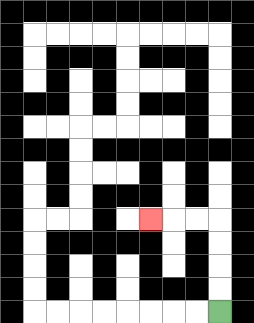{'start': '[9, 13]', 'end': '[6, 9]', 'path_directions': 'U,U,U,U,L,L,L', 'path_coordinates': '[[9, 13], [9, 12], [9, 11], [9, 10], [9, 9], [8, 9], [7, 9], [6, 9]]'}